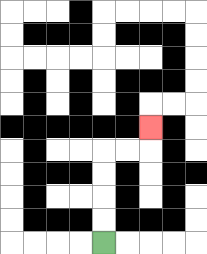{'start': '[4, 10]', 'end': '[6, 5]', 'path_directions': 'U,U,U,U,R,R,U', 'path_coordinates': '[[4, 10], [4, 9], [4, 8], [4, 7], [4, 6], [5, 6], [6, 6], [6, 5]]'}